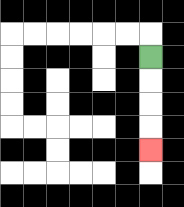{'start': '[6, 2]', 'end': '[6, 6]', 'path_directions': 'D,D,D,D', 'path_coordinates': '[[6, 2], [6, 3], [6, 4], [6, 5], [6, 6]]'}